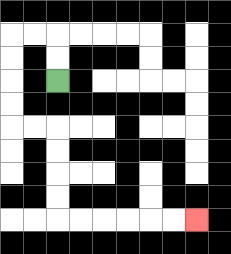{'start': '[2, 3]', 'end': '[8, 9]', 'path_directions': 'U,U,L,L,D,D,D,D,R,R,D,D,D,D,R,R,R,R,R,R', 'path_coordinates': '[[2, 3], [2, 2], [2, 1], [1, 1], [0, 1], [0, 2], [0, 3], [0, 4], [0, 5], [1, 5], [2, 5], [2, 6], [2, 7], [2, 8], [2, 9], [3, 9], [4, 9], [5, 9], [6, 9], [7, 9], [8, 9]]'}